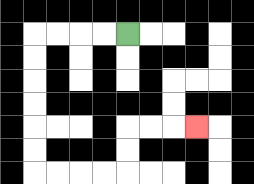{'start': '[5, 1]', 'end': '[8, 5]', 'path_directions': 'L,L,L,L,D,D,D,D,D,D,R,R,R,R,U,U,R,R,R', 'path_coordinates': '[[5, 1], [4, 1], [3, 1], [2, 1], [1, 1], [1, 2], [1, 3], [1, 4], [1, 5], [1, 6], [1, 7], [2, 7], [3, 7], [4, 7], [5, 7], [5, 6], [5, 5], [6, 5], [7, 5], [8, 5]]'}